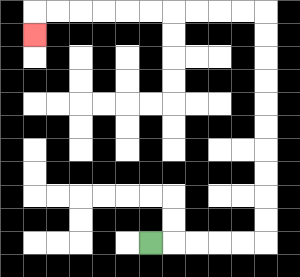{'start': '[6, 10]', 'end': '[1, 1]', 'path_directions': 'R,R,R,R,R,U,U,U,U,U,U,U,U,U,U,L,L,L,L,L,L,L,L,L,L,D', 'path_coordinates': '[[6, 10], [7, 10], [8, 10], [9, 10], [10, 10], [11, 10], [11, 9], [11, 8], [11, 7], [11, 6], [11, 5], [11, 4], [11, 3], [11, 2], [11, 1], [11, 0], [10, 0], [9, 0], [8, 0], [7, 0], [6, 0], [5, 0], [4, 0], [3, 0], [2, 0], [1, 0], [1, 1]]'}